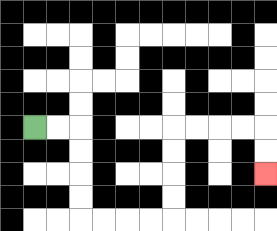{'start': '[1, 5]', 'end': '[11, 7]', 'path_directions': 'R,R,D,D,D,D,R,R,R,R,U,U,U,U,R,R,R,R,D,D', 'path_coordinates': '[[1, 5], [2, 5], [3, 5], [3, 6], [3, 7], [3, 8], [3, 9], [4, 9], [5, 9], [6, 9], [7, 9], [7, 8], [7, 7], [7, 6], [7, 5], [8, 5], [9, 5], [10, 5], [11, 5], [11, 6], [11, 7]]'}